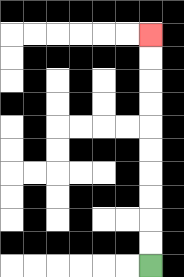{'start': '[6, 11]', 'end': '[6, 1]', 'path_directions': 'U,U,U,U,U,U,U,U,U,U', 'path_coordinates': '[[6, 11], [6, 10], [6, 9], [6, 8], [6, 7], [6, 6], [6, 5], [6, 4], [6, 3], [6, 2], [6, 1]]'}